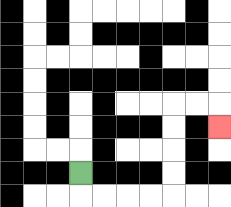{'start': '[3, 7]', 'end': '[9, 5]', 'path_directions': 'D,R,R,R,R,U,U,U,U,R,R,D', 'path_coordinates': '[[3, 7], [3, 8], [4, 8], [5, 8], [6, 8], [7, 8], [7, 7], [7, 6], [7, 5], [7, 4], [8, 4], [9, 4], [9, 5]]'}